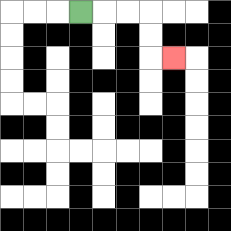{'start': '[3, 0]', 'end': '[7, 2]', 'path_directions': 'R,R,R,D,D,R', 'path_coordinates': '[[3, 0], [4, 0], [5, 0], [6, 0], [6, 1], [6, 2], [7, 2]]'}